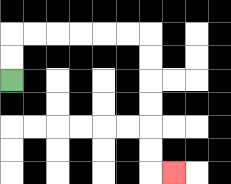{'start': '[0, 3]', 'end': '[7, 7]', 'path_directions': 'U,U,R,R,R,R,R,R,D,D,D,D,D,D,R', 'path_coordinates': '[[0, 3], [0, 2], [0, 1], [1, 1], [2, 1], [3, 1], [4, 1], [5, 1], [6, 1], [6, 2], [6, 3], [6, 4], [6, 5], [6, 6], [6, 7], [7, 7]]'}